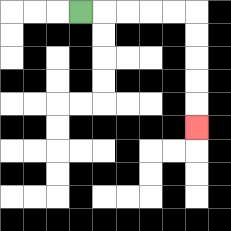{'start': '[3, 0]', 'end': '[8, 5]', 'path_directions': 'R,R,R,R,R,D,D,D,D,D', 'path_coordinates': '[[3, 0], [4, 0], [5, 0], [6, 0], [7, 0], [8, 0], [8, 1], [8, 2], [8, 3], [8, 4], [8, 5]]'}